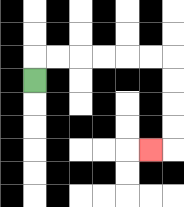{'start': '[1, 3]', 'end': '[6, 6]', 'path_directions': 'U,R,R,R,R,R,R,D,D,D,D,L', 'path_coordinates': '[[1, 3], [1, 2], [2, 2], [3, 2], [4, 2], [5, 2], [6, 2], [7, 2], [7, 3], [7, 4], [7, 5], [7, 6], [6, 6]]'}